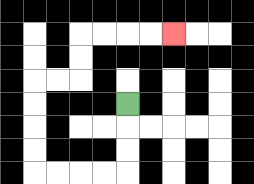{'start': '[5, 4]', 'end': '[7, 1]', 'path_directions': 'D,D,D,L,L,L,L,U,U,U,U,R,R,U,U,R,R,R,R', 'path_coordinates': '[[5, 4], [5, 5], [5, 6], [5, 7], [4, 7], [3, 7], [2, 7], [1, 7], [1, 6], [1, 5], [1, 4], [1, 3], [2, 3], [3, 3], [3, 2], [3, 1], [4, 1], [5, 1], [6, 1], [7, 1]]'}